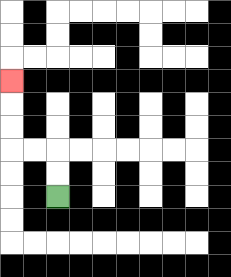{'start': '[2, 8]', 'end': '[0, 3]', 'path_directions': 'U,U,L,L,U,U,U', 'path_coordinates': '[[2, 8], [2, 7], [2, 6], [1, 6], [0, 6], [0, 5], [0, 4], [0, 3]]'}